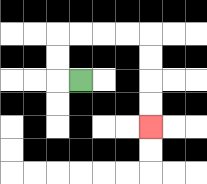{'start': '[3, 3]', 'end': '[6, 5]', 'path_directions': 'L,U,U,R,R,R,R,D,D,D,D', 'path_coordinates': '[[3, 3], [2, 3], [2, 2], [2, 1], [3, 1], [4, 1], [5, 1], [6, 1], [6, 2], [6, 3], [6, 4], [6, 5]]'}